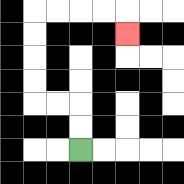{'start': '[3, 6]', 'end': '[5, 1]', 'path_directions': 'U,U,L,L,U,U,U,U,R,R,R,R,D', 'path_coordinates': '[[3, 6], [3, 5], [3, 4], [2, 4], [1, 4], [1, 3], [1, 2], [1, 1], [1, 0], [2, 0], [3, 0], [4, 0], [5, 0], [5, 1]]'}